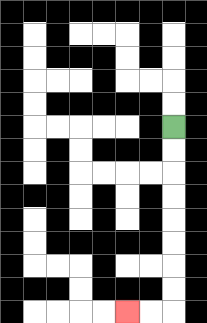{'start': '[7, 5]', 'end': '[5, 13]', 'path_directions': 'D,D,D,D,D,D,D,D,L,L', 'path_coordinates': '[[7, 5], [7, 6], [7, 7], [7, 8], [7, 9], [7, 10], [7, 11], [7, 12], [7, 13], [6, 13], [5, 13]]'}